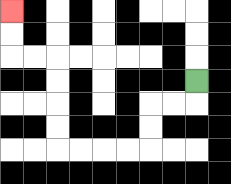{'start': '[8, 3]', 'end': '[0, 0]', 'path_directions': 'D,L,L,D,D,L,L,L,L,U,U,U,U,L,L,U,U', 'path_coordinates': '[[8, 3], [8, 4], [7, 4], [6, 4], [6, 5], [6, 6], [5, 6], [4, 6], [3, 6], [2, 6], [2, 5], [2, 4], [2, 3], [2, 2], [1, 2], [0, 2], [0, 1], [0, 0]]'}